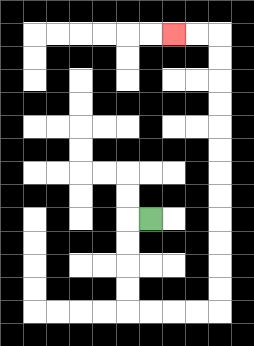{'start': '[6, 9]', 'end': '[7, 1]', 'path_directions': 'L,D,D,D,D,R,R,R,R,U,U,U,U,U,U,U,U,U,U,U,U,L,L', 'path_coordinates': '[[6, 9], [5, 9], [5, 10], [5, 11], [5, 12], [5, 13], [6, 13], [7, 13], [8, 13], [9, 13], [9, 12], [9, 11], [9, 10], [9, 9], [9, 8], [9, 7], [9, 6], [9, 5], [9, 4], [9, 3], [9, 2], [9, 1], [8, 1], [7, 1]]'}